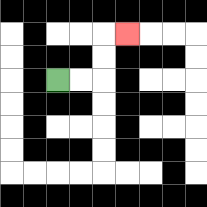{'start': '[2, 3]', 'end': '[5, 1]', 'path_directions': 'R,R,U,U,R', 'path_coordinates': '[[2, 3], [3, 3], [4, 3], [4, 2], [4, 1], [5, 1]]'}